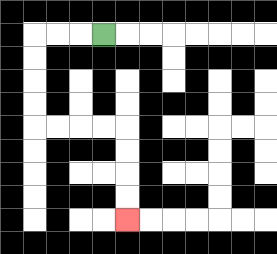{'start': '[4, 1]', 'end': '[5, 9]', 'path_directions': 'L,L,L,D,D,D,D,R,R,R,R,D,D,D,D', 'path_coordinates': '[[4, 1], [3, 1], [2, 1], [1, 1], [1, 2], [1, 3], [1, 4], [1, 5], [2, 5], [3, 5], [4, 5], [5, 5], [5, 6], [5, 7], [5, 8], [5, 9]]'}